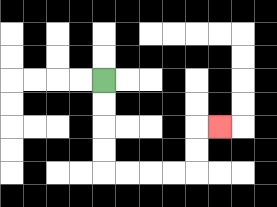{'start': '[4, 3]', 'end': '[9, 5]', 'path_directions': 'D,D,D,D,R,R,R,R,U,U,R', 'path_coordinates': '[[4, 3], [4, 4], [4, 5], [4, 6], [4, 7], [5, 7], [6, 7], [7, 7], [8, 7], [8, 6], [8, 5], [9, 5]]'}